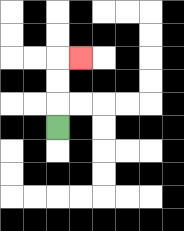{'start': '[2, 5]', 'end': '[3, 2]', 'path_directions': 'U,U,U,R', 'path_coordinates': '[[2, 5], [2, 4], [2, 3], [2, 2], [3, 2]]'}